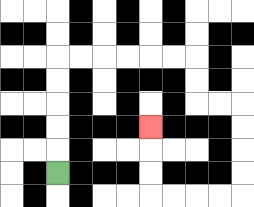{'start': '[2, 7]', 'end': '[6, 5]', 'path_directions': 'U,U,U,U,U,R,R,R,R,R,R,D,D,R,R,D,D,D,D,L,L,L,L,U,U,U', 'path_coordinates': '[[2, 7], [2, 6], [2, 5], [2, 4], [2, 3], [2, 2], [3, 2], [4, 2], [5, 2], [6, 2], [7, 2], [8, 2], [8, 3], [8, 4], [9, 4], [10, 4], [10, 5], [10, 6], [10, 7], [10, 8], [9, 8], [8, 8], [7, 8], [6, 8], [6, 7], [6, 6], [6, 5]]'}